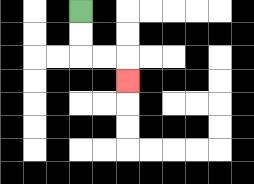{'start': '[3, 0]', 'end': '[5, 3]', 'path_directions': 'D,D,R,R,D', 'path_coordinates': '[[3, 0], [3, 1], [3, 2], [4, 2], [5, 2], [5, 3]]'}